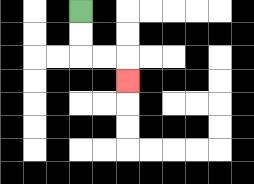{'start': '[3, 0]', 'end': '[5, 3]', 'path_directions': 'D,D,R,R,D', 'path_coordinates': '[[3, 0], [3, 1], [3, 2], [4, 2], [5, 2], [5, 3]]'}